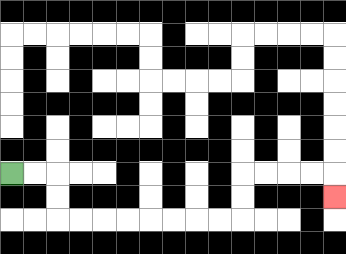{'start': '[0, 7]', 'end': '[14, 8]', 'path_directions': 'R,R,D,D,R,R,R,R,R,R,R,R,U,U,R,R,R,R,D', 'path_coordinates': '[[0, 7], [1, 7], [2, 7], [2, 8], [2, 9], [3, 9], [4, 9], [5, 9], [6, 9], [7, 9], [8, 9], [9, 9], [10, 9], [10, 8], [10, 7], [11, 7], [12, 7], [13, 7], [14, 7], [14, 8]]'}